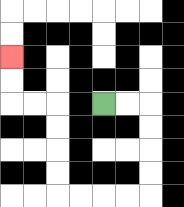{'start': '[4, 4]', 'end': '[0, 2]', 'path_directions': 'R,R,D,D,D,D,L,L,L,L,U,U,U,U,L,L,U,U', 'path_coordinates': '[[4, 4], [5, 4], [6, 4], [6, 5], [6, 6], [6, 7], [6, 8], [5, 8], [4, 8], [3, 8], [2, 8], [2, 7], [2, 6], [2, 5], [2, 4], [1, 4], [0, 4], [0, 3], [0, 2]]'}